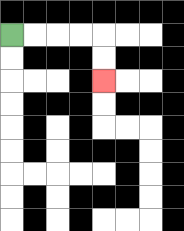{'start': '[0, 1]', 'end': '[4, 3]', 'path_directions': 'R,R,R,R,D,D', 'path_coordinates': '[[0, 1], [1, 1], [2, 1], [3, 1], [4, 1], [4, 2], [4, 3]]'}